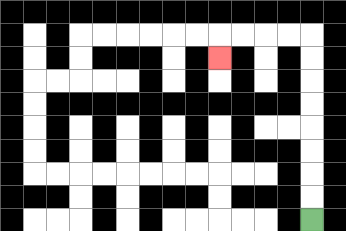{'start': '[13, 9]', 'end': '[9, 2]', 'path_directions': 'U,U,U,U,U,U,U,U,L,L,L,L,D', 'path_coordinates': '[[13, 9], [13, 8], [13, 7], [13, 6], [13, 5], [13, 4], [13, 3], [13, 2], [13, 1], [12, 1], [11, 1], [10, 1], [9, 1], [9, 2]]'}